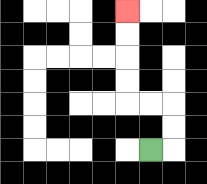{'start': '[6, 6]', 'end': '[5, 0]', 'path_directions': 'R,U,U,L,L,U,U,U,U', 'path_coordinates': '[[6, 6], [7, 6], [7, 5], [7, 4], [6, 4], [5, 4], [5, 3], [5, 2], [5, 1], [5, 0]]'}